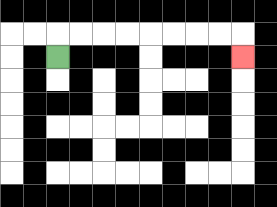{'start': '[2, 2]', 'end': '[10, 2]', 'path_directions': 'U,R,R,R,R,R,R,R,R,D', 'path_coordinates': '[[2, 2], [2, 1], [3, 1], [4, 1], [5, 1], [6, 1], [7, 1], [8, 1], [9, 1], [10, 1], [10, 2]]'}